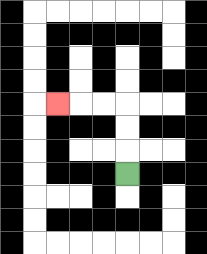{'start': '[5, 7]', 'end': '[2, 4]', 'path_directions': 'U,U,U,L,L,L', 'path_coordinates': '[[5, 7], [5, 6], [5, 5], [5, 4], [4, 4], [3, 4], [2, 4]]'}